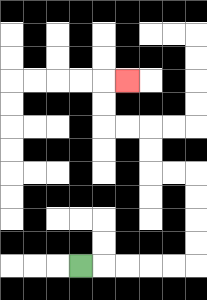{'start': '[3, 11]', 'end': '[5, 3]', 'path_directions': 'R,R,R,R,R,U,U,U,U,L,L,U,U,L,L,U,U,R', 'path_coordinates': '[[3, 11], [4, 11], [5, 11], [6, 11], [7, 11], [8, 11], [8, 10], [8, 9], [8, 8], [8, 7], [7, 7], [6, 7], [6, 6], [6, 5], [5, 5], [4, 5], [4, 4], [4, 3], [5, 3]]'}